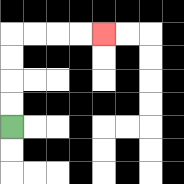{'start': '[0, 5]', 'end': '[4, 1]', 'path_directions': 'U,U,U,U,R,R,R,R', 'path_coordinates': '[[0, 5], [0, 4], [0, 3], [0, 2], [0, 1], [1, 1], [2, 1], [3, 1], [4, 1]]'}